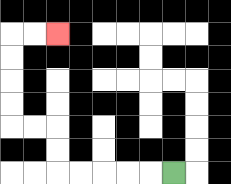{'start': '[7, 7]', 'end': '[2, 1]', 'path_directions': 'L,L,L,L,L,U,U,L,L,U,U,U,U,R,R', 'path_coordinates': '[[7, 7], [6, 7], [5, 7], [4, 7], [3, 7], [2, 7], [2, 6], [2, 5], [1, 5], [0, 5], [0, 4], [0, 3], [0, 2], [0, 1], [1, 1], [2, 1]]'}